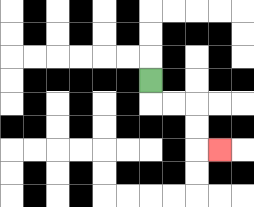{'start': '[6, 3]', 'end': '[9, 6]', 'path_directions': 'D,R,R,D,D,R', 'path_coordinates': '[[6, 3], [6, 4], [7, 4], [8, 4], [8, 5], [8, 6], [9, 6]]'}